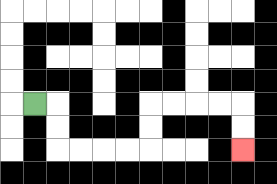{'start': '[1, 4]', 'end': '[10, 6]', 'path_directions': 'R,D,D,R,R,R,R,U,U,R,R,R,R,D,D', 'path_coordinates': '[[1, 4], [2, 4], [2, 5], [2, 6], [3, 6], [4, 6], [5, 6], [6, 6], [6, 5], [6, 4], [7, 4], [8, 4], [9, 4], [10, 4], [10, 5], [10, 6]]'}